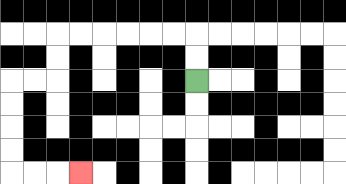{'start': '[8, 3]', 'end': '[3, 7]', 'path_directions': 'U,U,L,L,L,L,L,L,D,D,L,L,D,D,D,D,R,R,R', 'path_coordinates': '[[8, 3], [8, 2], [8, 1], [7, 1], [6, 1], [5, 1], [4, 1], [3, 1], [2, 1], [2, 2], [2, 3], [1, 3], [0, 3], [0, 4], [0, 5], [0, 6], [0, 7], [1, 7], [2, 7], [3, 7]]'}